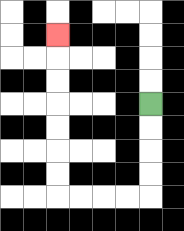{'start': '[6, 4]', 'end': '[2, 1]', 'path_directions': 'D,D,D,D,L,L,L,L,U,U,U,U,U,U,U', 'path_coordinates': '[[6, 4], [6, 5], [6, 6], [6, 7], [6, 8], [5, 8], [4, 8], [3, 8], [2, 8], [2, 7], [2, 6], [2, 5], [2, 4], [2, 3], [2, 2], [2, 1]]'}